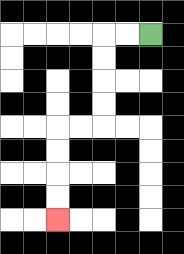{'start': '[6, 1]', 'end': '[2, 9]', 'path_directions': 'L,L,D,D,D,D,L,L,D,D,D,D', 'path_coordinates': '[[6, 1], [5, 1], [4, 1], [4, 2], [4, 3], [4, 4], [4, 5], [3, 5], [2, 5], [2, 6], [2, 7], [2, 8], [2, 9]]'}